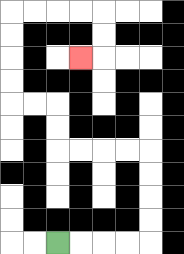{'start': '[2, 10]', 'end': '[3, 2]', 'path_directions': 'R,R,R,R,U,U,U,U,L,L,L,L,U,U,L,L,U,U,U,U,R,R,R,R,D,D,L', 'path_coordinates': '[[2, 10], [3, 10], [4, 10], [5, 10], [6, 10], [6, 9], [6, 8], [6, 7], [6, 6], [5, 6], [4, 6], [3, 6], [2, 6], [2, 5], [2, 4], [1, 4], [0, 4], [0, 3], [0, 2], [0, 1], [0, 0], [1, 0], [2, 0], [3, 0], [4, 0], [4, 1], [4, 2], [3, 2]]'}